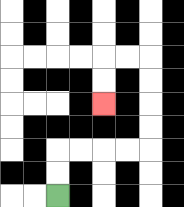{'start': '[2, 8]', 'end': '[4, 4]', 'path_directions': 'U,U,R,R,R,R,U,U,U,U,L,L,D,D', 'path_coordinates': '[[2, 8], [2, 7], [2, 6], [3, 6], [4, 6], [5, 6], [6, 6], [6, 5], [6, 4], [6, 3], [6, 2], [5, 2], [4, 2], [4, 3], [4, 4]]'}